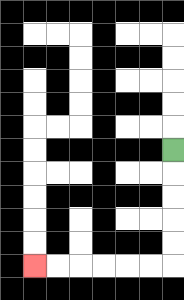{'start': '[7, 6]', 'end': '[1, 11]', 'path_directions': 'D,D,D,D,D,L,L,L,L,L,L', 'path_coordinates': '[[7, 6], [7, 7], [7, 8], [7, 9], [7, 10], [7, 11], [6, 11], [5, 11], [4, 11], [3, 11], [2, 11], [1, 11]]'}